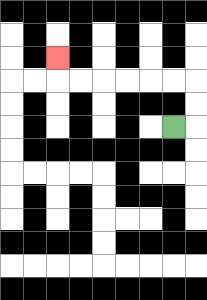{'start': '[7, 5]', 'end': '[2, 2]', 'path_directions': 'R,U,U,L,L,L,L,L,L,U', 'path_coordinates': '[[7, 5], [8, 5], [8, 4], [8, 3], [7, 3], [6, 3], [5, 3], [4, 3], [3, 3], [2, 3], [2, 2]]'}